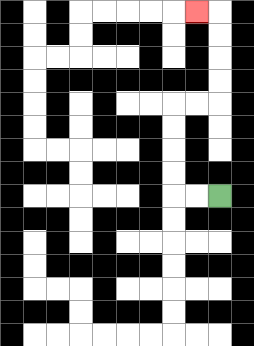{'start': '[9, 8]', 'end': '[8, 0]', 'path_directions': 'L,L,U,U,U,U,R,R,U,U,U,U,L', 'path_coordinates': '[[9, 8], [8, 8], [7, 8], [7, 7], [7, 6], [7, 5], [7, 4], [8, 4], [9, 4], [9, 3], [9, 2], [9, 1], [9, 0], [8, 0]]'}